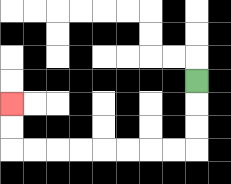{'start': '[8, 3]', 'end': '[0, 4]', 'path_directions': 'D,D,D,L,L,L,L,L,L,L,L,U,U', 'path_coordinates': '[[8, 3], [8, 4], [8, 5], [8, 6], [7, 6], [6, 6], [5, 6], [4, 6], [3, 6], [2, 6], [1, 6], [0, 6], [0, 5], [0, 4]]'}